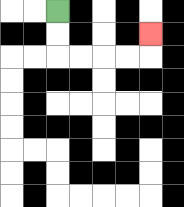{'start': '[2, 0]', 'end': '[6, 1]', 'path_directions': 'D,D,R,R,R,R,U', 'path_coordinates': '[[2, 0], [2, 1], [2, 2], [3, 2], [4, 2], [5, 2], [6, 2], [6, 1]]'}